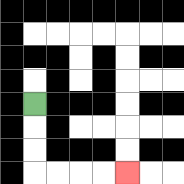{'start': '[1, 4]', 'end': '[5, 7]', 'path_directions': 'D,D,D,R,R,R,R', 'path_coordinates': '[[1, 4], [1, 5], [1, 6], [1, 7], [2, 7], [3, 7], [4, 7], [5, 7]]'}